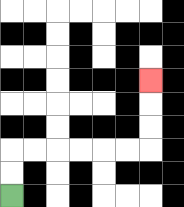{'start': '[0, 8]', 'end': '[6, 3]', 'path_directions': 'U,U,R,R,R,R,R,R,U,U,U', 'path_coordinates': '[[0, 8], [0, 7], [0, 6], [1, 6], [2, 6], [3, 6], [4, 6], [5, 6], [6, 6], [6, 5], [6, 4], [6, 3]]'}